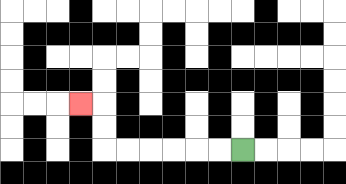{'start': '[10, 6]', 'end': '[3, 4]', 'path_directions': 'L,L,L,L,L,L,U,U,L', 'path_coordinates': '[[10, 6], [9, 6], [8, 6], [7, 6], [6, 6], [5, 6], [4, 6], [4, 5], [4, 4], [3, 4]]'}